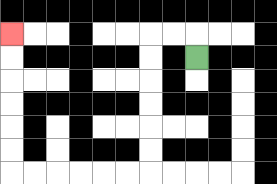{'start': '[8, 2]', 'end': '[0, 1]', 'path_directions': 'U,L,L,D,D,D,D,D,D,L,L,L,L,L,L,U,U,U,U,U,U', 'path_coordinates': '[[8, 2], [8, 1], [7, 1], [6, 1], [6, 2], [6, 3], [6, 4], [6, 5], [6, 6], [6, 7], [5, 7], [4, 7], [3, 7], [2, 7], [1, 7], [0, 7], [0, 6], [0, 5], [0, 4], [0, 3], [0, 2], [0, 1]]'}